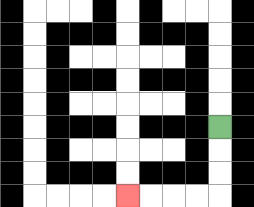{'start': '[9, 5]', 'end': '[5, 8]', 'path_directions': 'D,D,D,L,L,L,L', 'path_coordinates': '[[9, 5], [9, 6], [9, 7], [9, 8], [8, 8], [7, 8], [6, 8], [5, 8]]'}